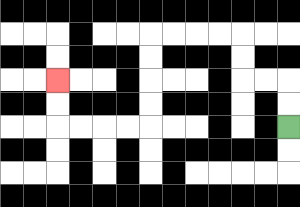{'start': '[12, 5]', 'end': '[2, 3]', 'path_directions': 'U,U,L,L,U,U,L,L,L,L,D,D,D,D,L,L,L,L,U,U', 'path_coordinates': '[[12, 5], [12, 4], [12, 3], [11, 3], [10, 3], [10, 2], [10, 1], [9, 1], [8, 1], [7, 1], [6, 1], [6, 2], [6, 3], [6, 4], [6, 5], [5, 5], [4, 5], [3, 5], [2, 5], [2, 4], [2, 3]]'}